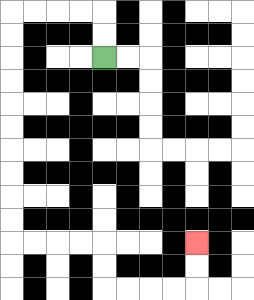{'start': '[4, 2]', 'end': '[8, 10]', 'path_directions': 'U,U,L,L,L,L,D,D,D,D,D,D,D,D,D,D,R,R,R,R,D,D,R,R,R,R,U,U', 'path_coordinates': '[[4, 2], [4, 1], [4, 0], [3, 0], [2, 0], [1, 0], [0, 0], [0, 1], [0, 2], [0, 3], [0, 4], [0, 5], [0, 6], [0, 7], [0, 8], [0, 9], [0, 10], [1, 10], [2, 10], [3, 10], [4, 10], [4, 11], [4, 12], [5, 12], [6, 12], [7, 12], [8, 12], [8, 11], [8, 10]]'}